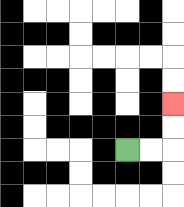{'start': '[5, 6]', 'end': '[7, 4]', 'path_directions': 'R,R,U,U', 'path_coordinates': '[[5, 6], [6, 6], [7, 6], [7, 5], [7, 4]]'}